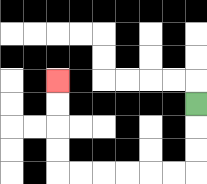{'start': '[8, 4]', 'end': '[2, 3]', 'path_directions': 'D,D,D,L,L,L,L,L,L,U,U,U,U', 'path_coordinates': '[[8, 4], [8, 5], [8, 6], [8, 7], [7, 7], [6, 7], [5, 7], [4, 7], [3, 7], [2, 7], [2, 6], [2, 5], [2, 4], [2, 3]]'}